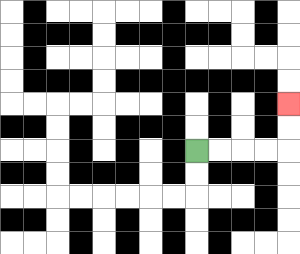{'start': '[8, 6]', 'end': '[12, 4]', 'path_directions': 'R,R,R,R,U,U', 'path_coordinates': '[[8, 6], [9, 6], [10, 6], [11, 6], [12, 6], [12, 5], [12, 4]]'}